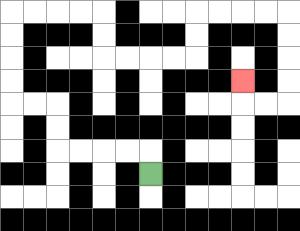{'start': '[6, 7]', 'end': '[10, 3]', 'path_directions': 'U,L,L,L,L,U,U,L,L,U,U,U,U,R,R,R,R,D,D,R,R,R,R,U,U,R,R,R,R,D,D,D,D,L,L,U', 'path_coordinates': '[[6, 7], [6, 6], [5, 6], [4, 6], [3, 6], [2, 6], [2, 5], [2, 4], [1, 4], [0, 4], [0, 3], [0, 2], [0, 1], [0, 0], [1, 0], [2, 0], [3, 0], [4, 0], [4, 1], [4, 2], [5, 2], [6, 2], [7, 2], [8, 2], [8, 1], [8, 0], [9, 0], [10, 0], [11, 0], [12, 0], [12, 1], [12, 2], [12, 3], [12, 4], [11, 4], [10, 4], [10, 3]]'}